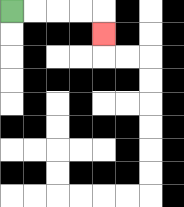{'start': '[0, 0]', 'end': '[4, 1]', 'path_directions': 'R,R,R,R,D', 'path_coordinates': '[[0, 0], [1, 0], [2, 0], [3, 0], [4, 0], [4, 1]]'}